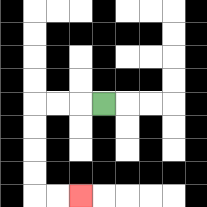{'start': '[4, 4]', 'end': '[3, 8]', 'path_directions': 'L,L,L,D,D,D,D,R,R', 'path_coordinates': '[[4, 4], [3, 4], [2, 4], [1, 4], [1, 5], [1, 6], [1, 7], [1, 8], [2, 8], [3, 8]]'}